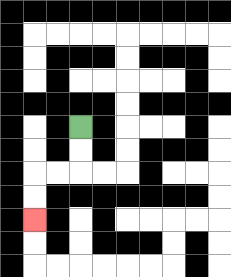{'start': '[3, 5]', 'end': '[1, 9]', 'path_directions': 'D,D,L,L,D,D', 'path_coordinates': '[[3, 5], [3, 6], [3, 7], [2, 7], [1, 7], [1, 8], [1, 9]]'}